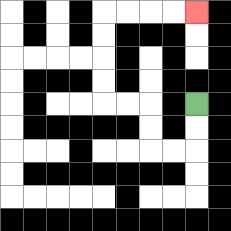{'start': '[8, 4]', 'end': '[8, 0]', 'path_directions': 'D,D,L,L,U,U,L,L,U,U,U,U,R,R,R,R', 'path_coordinates': '[[8, 4], [8, 5], [8, 6], [7, 6], [6, 6], [6, 5], [6, 4], [5, 4], [4, 4], [4, 3], [4, 2], [4, 1], [4, 0], [5, 0], [6, 0], [7, 0], [8, 0]]'}